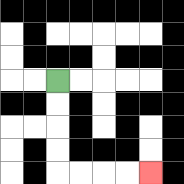{'start': '[2, 3]', 'end': '[6, 7]', 'path_directions': 'D,D,D,D,R,R,R,R', 'path_coordinates': '[[2, 3], [2, 4], [2, 5], [2, 6], [2, 7], [3, 7], [4, 7], [5, 7], [6, 7]]'}